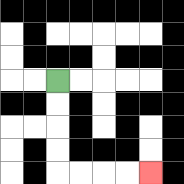{'start': '[2, 3]', 'end': '[6, 7]', 'path_directions': 'D,D,D,D,R,R,R,R', 'path_coordinates': '[[2, 3], [2, 4], [2, 5], [2, 6], [2, 7], [3, 7], [4, 7], [5, 7], [6, 7]]'}